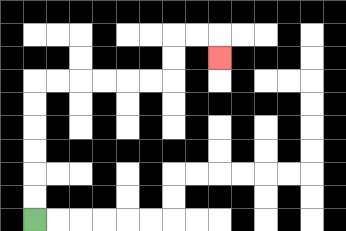{'start': '[1, 9]', 'end': '[9, 2]', 'path_directions': 'U,U,U,U,U,U,R,R,R,R,R,R,U,U,R,R,D', 'path_coordinates': '[[1, 9], [1, 8], [1, 7], [1, 6], [1, 5], [1, 4], [1, 3], [2, 3], [3, 3], [4, 3], [5, 3], [6, 3], [7, 3], [7, 2], [7, 1], [8, 1], [9, 1], [9, 2]]'}